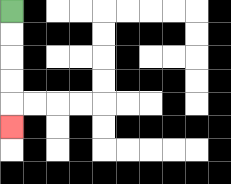{'start': '[0, 0]', 'end': '[0, 5]', 'path_directions': 'D,D,D,D,D', 'path_coordinates': '[[0, 0], [0, 1], [0, 2], [0, 3], [0, 4], [0, 5]]'}